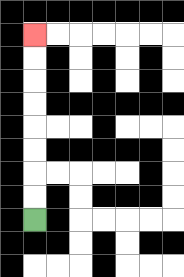{'start': '[1, 9]', 'end': '[1, 1]', 'path_directions': 'U,U,U,U,U,U,U,U', 'path_coordinates': '[[1, 9], [1, 8], [1, 7], [1, 6], [1, 5], [1, 4], [1, 3], [1, 2], [1, 1]]'}